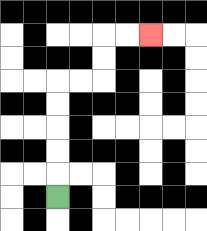{'start': '[2, 8]', 'end': '[6, 1]', 'path_directions': 'U,U,U,U,U,R,R,U,U,R,R', 'path_coordinates': '[[2, 8], [2, 7], [2, 6], [2, 5], [2, 4], [2, 3], [3, 3], [4, 3], [4, 2], [4, 1], [5, 1], [6, 1]]'}